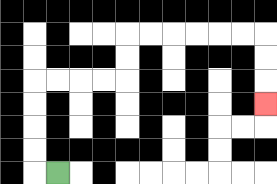{'start': '[2, 7]', 'end': '[11, 4]', 'path_directions': 'L,U,U,U,U,R,R,R,R,U,U,R,R,R,R,R,R,D,D,D', 'path_coordinates': '[[2, 7], [1, 7], [1, 6], [1, 5], [1, 4], [1, 3], [2, 3], [3, 3], [4, 3], [5, 3], [5, 2], [5, 1], [6, 1], [7, 1], [8, 1], [9, 1], [10, 1], [11, 1], [11, 2], [11, 3], [11, 4]]'}